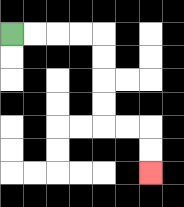{'start': '[0, 1]', 'end': '[6, 7]', 'path_directions': 'R,R,R,R,D,D,D,D,R,R,D,D', 'path_coordinates': '[[0, 1], [1, 1], [2, 1], [3, 1], [4, 1], [4, 2], [4, 3], [4, 4], [4, 5], [5, 5], [6, 5], [6, 6], [6, 7]]'}